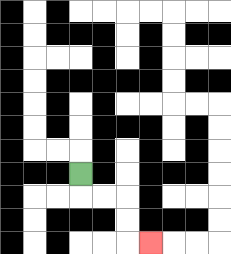{'start': '[3, 7]', 'end': '[6, 10]', 'path_directions': 'D,R,R,D,D,R', 'path_coordinates': '[[3, 7], [3, 8], [4, 8], [5, 8], [5, 9], [5, 10], [6, 10]]'}